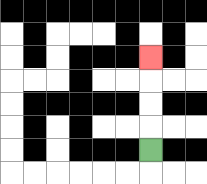{'start': '[6, 6]', 'end': '[6, 2]', 'path_directions': 'U,U,U,U', 'path_coordinates': '[[6, 6], [6, 5], [6, 4], [6, 3], [6, 2]]'}